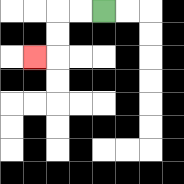{'start': '[4, 0]', 'end': '[1, 2]', 'path_directions': 'L,L,D,D,L', 'path_coordinates': '[[4, 0], [3, 0], [2, 0], [2, 1], [2, 2], [1, 2]]'}